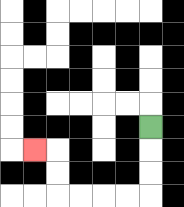{'start': '[6, 5]', 'end': '[1, 6]', 'path_directions': 'D,D,D,L,L,L,L,U,U,L', 'path_coordinates': '[[6, 5], [6, 6], [6, 7], [6, 8], [5, 8], [4, 8], [3, 8], [2, 8], [2, 7], [2, 6], [1, 6]]'}